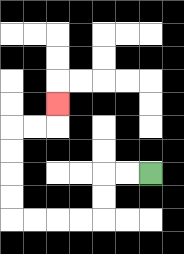{'start': '[6, 7]', 'end': '[2, 4]', 'path_directions': 'L,L,D,D,L,L,L,L,U,U,U,U,R,R,U', 'path_coordinates': '[[6, 7], [5, 7], [4, 7], [4, 8], [4, 9], [3, 9], [2, 9], [1, 9], [0, 9], [0, 8], [0, 7], [0, 6], [0, 5], [1, 5], [2, 5], [2, 4]]'}